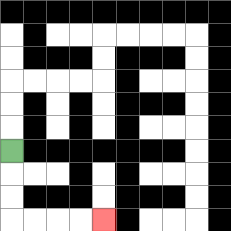{'start': '[0, 6]', 'end': '[4, 9]', 'path_directions': 'D,D,D,R,R,R,R', 'path_coordinates': '[[0, 6], [0, 7], [0, 8], [0, 9], [1, 9], [2, 9], [3, 9], [4, 9]]'}